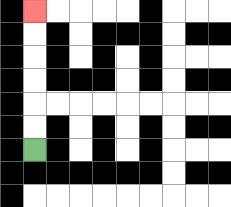{'start': '[1, 6]', 'end': '[1, 0]', 'path_directions': 'U,U,U,U,U,U', 'path_coordinates': '[[1, 6], [1, 5], [1, 4], [1, 3], [1, 2], [1, 1], [1, 0]]'}